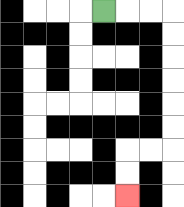{'start': '[4, 0]', 'end': '[5, 8]', 'path_directions': 'R,R,R,D,D,D,D,D,D,L,L,D,D', 'path_coordinates': '[[4, 0], [5, 0], [6, 0], [7, 0], [7, 1], [7, 2], [7, 3], [7, 4], [7, 5], [7, 6], [6, 6], [5, 6], [5, 7], [5, 8]]'}